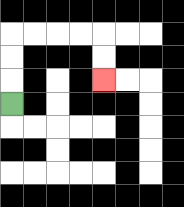{'start': '[0, 4]', 'end': '[4, 3]', 'path_directions': 'U,U,U,R,R,R,R,D,D', 'path_coordinates': '[[0, 4], [0, 3], [0, 2], [0, 1], [1, 1], [2, 1], [3, 1], [4, 1], [4, 2], [4, 3]]'}